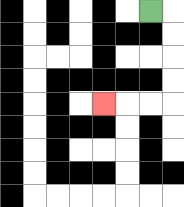{'start': '[6, 0]', 'end': '[4, 4]', 'path_directions': 'R,D,D,D,D,L,L,L', 'path_coordinates': '[[6, 0], [7, 0], [7, 1], [7, 2], [7, 3], [7, 4], [6, 4], [5, 4], [4, 4]]'}